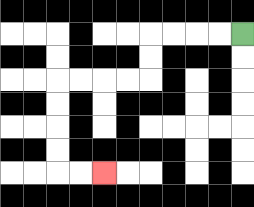{'start': '[10, 1]', 'end': '[4, 7]', 'path_directions': 'L,L,L,L,D,D,L,L,L,L,D,D,D,D,R,R', 'path_coordinates': '[[10, 1], [9, 1], [8, 1], [7, 1], [6, 1], [6, 2], [6, 3], [5, 3], [4, 3], [3, 3], [2, 3], [2, 4], [2, 5], [2, 6], [2, 7], [3, 7], [4, 7]]'}